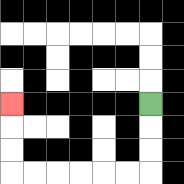{'start': '[6, 4]', 'end': '[0, 4]', 'path_directions': 'D,D,D,L,L,L,L,L,L,U,U,U', 'path_coordinates': '[[6, 4], [6, 5], [6, 6], [6, 7], [5, 7], [4, 7], [3, 7], [2, 7], [1, 7], [0, 7], [0, 6], [0, 5], [0, 4]]'}